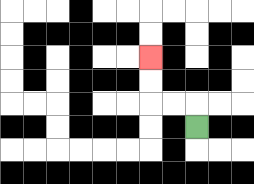{'start': '[8, 5]', 'end': '[6, 2]', 'path_directions': 'U,L,L,U,U', 'path_coordinates': '[[8, 5], [8, 4], [7, 4], [6, 4], [6, 3], [6, 2]]'}